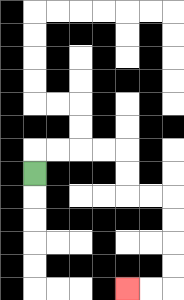{'start': '[1, 7]', 'end': '[5, 12]', 'path_directions': 'U,R,R,R,R,D,D,R,R,D,D,D,D,L,L', 'path_coordinates': '[[1, 7], [1, 6], [2, 6], [3, 6], [4, 6], [5, 6], [5, 7], [5, 8], [6, 8], [7, 8], [7, 9], [7, 10], [7, 11], [7, 12], [6, 12], [5, 12]]'}